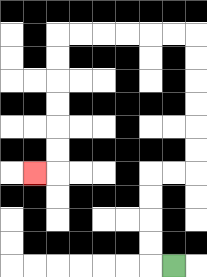{'start': '[7, 11]', 'end': '[1, 7]', 'path_directions': 'L,U,U,U,U,R,R,U,U,U,U,U,U,L,L,L,L,L,L,D,D,D,D,D,D,L', 'path_coordinates': '[[7, 11], [6, 11], [6, 10], [6, 9], [6, 8], [6, 7], [7, 7], [8, 7], [8, 6], [8, 5], [8, 4], [8, 3], [8, 2], [8, 1], [7, 1], [6, 1], [5, 1], [4, 1], [3, 1], [2, 1], [2, 2], [2, 3], [2, 4], [2, 5], [2, 6], [2, 7], [1, 7]]'}